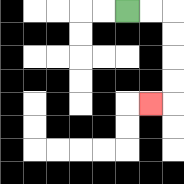{'start': '[5, 0]', 'end': '[6, 4]', 'path_directions': 'R,R,D,D,D,D,L', 'path_coordinates': '[[5, 0], [6, 0], [7, 0], [7, 1], [7, 2], [7, 3], [7, 4], [6, 4]]'}